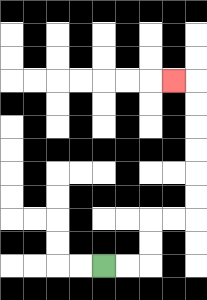{'start': '[4, 11]', 'end': '[7, 3]', 'path_directions': 'R,R,U,U,R,R,U,U,U,U,U,U,L', 'path_coordinates': '[[4, 11], [5, 11], [6, 11], [6, 10], [6, 9], [7, 9], [8, 9], [8, 8], [8, 7], [8, 6], [8, 5], [8, 4], [8, 3], [7, 3]]'}